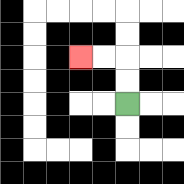{'start': '[5, 4]', 'end': '[3, 2]', 'path_directions': 'U,U,L,L', 'path_coordinates': '[[5, 4], [5, 3], [5, 2], [4, 2], [3, 2]]'}